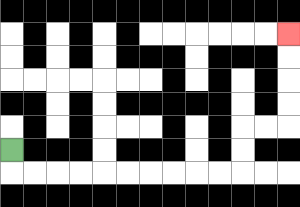{'start': '[0, 6]', 'end': '[12, 1]', 'path_directions': 'D,R,R,R,R,R,R,R,R,R,R,U,U,R,R,U,U,U,U', 'path_coordinates': '[[0, 6], [0, 7], [1, 7], [2, 7], [3, 7], [4, 7], [5, 7], [6, 7], [7, 7], [8, 7], [9, 7], [10, 7], [10, 6], [10, 5], [11, 5], [12, 5], [12, 4], [12, 3], [12, 2], [12, 1]]'}